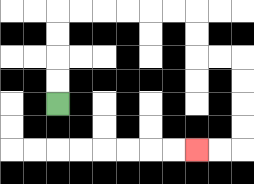{'start': '[2, 4]', 'end': '[8, 6]', 'path_directions': 'U,U,U,U,R,R,R,R,R,R,D,D,R,R,D,D,D,D,L,L', 'path_coordinates': '[[2, 4], [2, 3], [2, 2], [2, 1], [2, 0], [3, 0], [4, 0], [5, 0], [6, 0], [7, 0], [8, 0], [8, 1], [8, 2], [9, 2], [10, 2], [10, 3], [10, 4], [10, 5], [10, 6], [9, 6], [8, 6]]'}